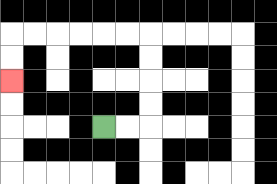{'start': '[4, 5]', 'end': '[0, 3]', 'path_directions': 'R,R,U,U,U,U,L,L,L,L,L,L,D,D', 'path_coordinates': '[[4, 5], [5, 5], [6, 5], [6, 4], [6, 3], [6, 2], [6, 1], [5, 1], [4, 1], [3, 1], [2, 1], [1, 1], [0, 1], [0, 2], [0, 3]]'}